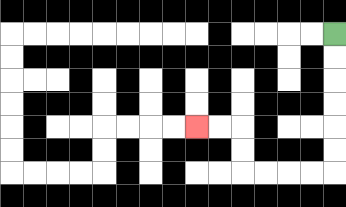{'start': '[14, 1]', 'end': '[8, 5]', 'path_directions': 'D,D,D,D,D,D,L,L,L,L,U,U,L,L', 'path_coordinates': '[[14, 1], [14, 2], [14, 3], [14, 4], [14, 5], [14, 6], [14, 7], [13, 7], [12, 7], [11, 7], [10, 7], [10, 6], [10, 5], [9, 5], [8, 5]]'}